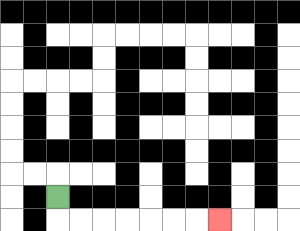{'start': '[2, 8]', 'end': '[9, 9]', 'path_directions': 'D,R,R,R,R,R,R,R', 'path_coordinates': '[[2, 8], [2, 9], [3, 9], [4, 9], [5, 9], [6, 9], [7, 9], [8, 9], [9, 9]]'}